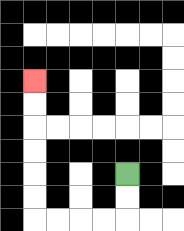{'start': '[5, 7]', 'end': '[1, 3]', 'path_directions': 'D,D,L,L,L,L,U,U,U,U,U,U', 'path_coordinates': '[[5, 7], [5, 8], [5, 9], [4, 9], [3, 9], [2, 9], [1, 9], [1, 8], [1, 7], [1, 6], [1, 5], [1, 4], [1, 3]]'}